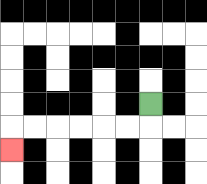{'start': '[6, 4]', 'end': '[0, 6]', 'path_directions': 'D,L,L,L,L,L,L,D', 'path_coordinates': '[[6, 4], [6, 5], [5, 5], [4, 5], [3, 5], [2, 5], [1, 5], [0, 5], [0, 6]]'}